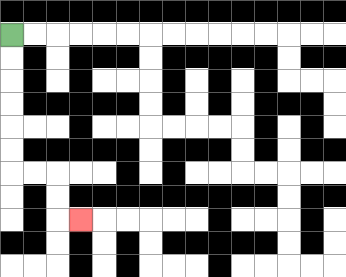{'start': '[0, 1]', 'end': '[3, 9]', 'path_directions': 'D,D,D,D,D,D,R,R,D,D,R', 'path_coordinates': '[[0, 1], [0, 2], [0, 3], [0, 4], [0, 5], [0, 6], [0, 7], [1, 7], [2, 7], [2, 8], [2, 9], [3, 9]]'}